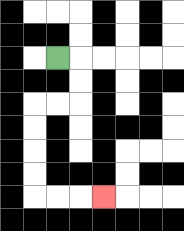{'start': '[2, 2]', 'end': '[4, 8]', 'path_directions': 'R,D,D,L,L,D,D,D,D,R,R,R', 'path_coordinates': '[[2, 2], [3, 2], [3, 3], [3, 4], [2, 4], [1, 4], [1, 5], [1, 6], [1, 7], [1, 8], [2, 8], [3, 8], [4, 8]]'}